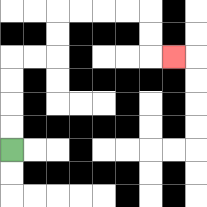{'start': '[0, 6]', 'end': '[7, 2]', 'path_directions': 'U,U,U,U,R,R,U,U,R,R,R,R,D,D,R', 'path_coordinates': '[[0, 6], [0, 5], [0, 4], [0, 3], [0, 2], [1, 2], [2, 2], [2, 1], [2, 0], [3, 0], [4, 0], [5, 0], [6, 0], [6, 1], [6, 2], [7, 2]]'}